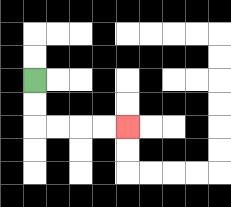{'start': '[1, 3]', 'end': '[5, 5]', 'path_directions': 'D,D,R,R,R,R', 'path_coordinates': '[[1, 3], [1, 4], [1, 5], [2, 5], [3, 5], [4, 5], [5, 5]]'}